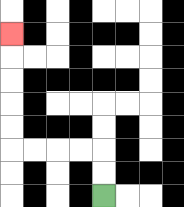{'start': '[4, 8]', 'end': '[0, 1]', 'path_directions': 'U,U,L,L,L,L,U,U,U,U,U', 'path_coordinates': '[[4, 8], [4, 7], [4, 6], [3, 6], [2, 6], [1, 6], [0, 6], [0, 5], [0, 4], [0, 3], [0, 2], [0, 1]]'}